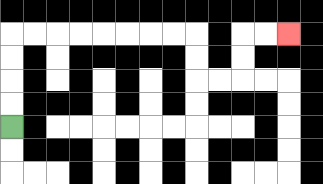{'start': '[0, 5]', 'end': '[12, 1]', 'path_directions': 'U,U,U,U,R,R,R,R,R,R,R,R,D,D,R,R,U,U,R,R', 'path_coordinates': '[[0, 5], [0, 4], [0, 3], [0, 2], [0, 1], [1, 1], [2, 1], [3, 1], [4, 1], [5, 1], [6, 1], [7, 1], [8, 1], [8, 2], [8, 3], [9, 3], [10, 3], [10, 2], [10, 1], [11, 1], [12, 1]]'}